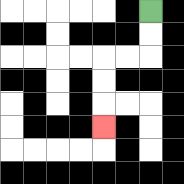{'start': '[6, 0]', 'end': '[4, 5]', 'path_directions': 'D,D,L,L,D,D,D', 'path_coordinates': '[[6, 0], [6, 1], [6, 2], [5, 2], [4, 2], [4, 3], [4, 4], [4, 5]]'}